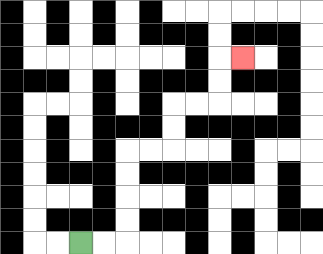{'start': '[3, 10]', 'end': '[10, 2]', 'path_directions': 'R,R,U,U,U,U,R,R,U,U,R,R,U,U,R', 'path_coordinates': '[[3, 10], [4, 10], [5, 10], [5, 9], [5, 8], [5, 7], [5, 6], [6, 6], [7, 6], [7, 5], [7, 4], [8, 4], [9, 4], [9, 3], [9, 2], [10, 2]]'}